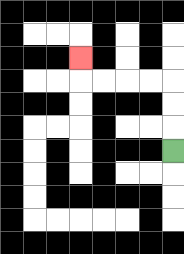{'start': '[7, 6]', 'end': '[3, 2]', 'path_directions': 'U,U,U,L,L,L,L,U', 'path_coordinates': '[[7, 6], [7, 5], [7, 4], [7, 3], [6, 3], [5, 3], [4, 3], [3, 3], [3, 2]]'}